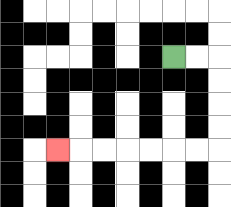{'start': '[7, 2]', 'end': '[2, 6]', 'path_directions': 'R,R,D,D,D,D,L,L,L,L,L,L,L', 'path_coordinates': '[[7, 2], [8, 2], [9, 2], [9, 3], [9, 4], [9, 5], [9, 6], [8, 6], [7, 6], [6, 6], [5, 6], [4, 6], [3, 6], [2, 6]]'}